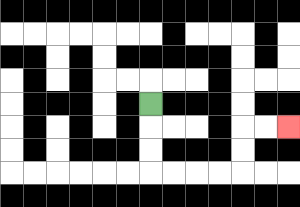{'start': '[6, 4]', 'end': '[12, 5]', 'path_directions': 'D,D,D,R,R,R,R,U,U,R,R', 'path_coordinates': '[[6, 4], [6, 5], [6, 6], [6, 7], [7, 7], [8, 7], [9, 7], [10, 7], [10, 6], [10, 5], [11, 5], [12, 5]]'}